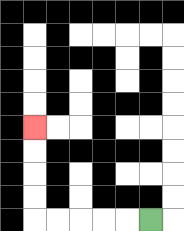{'start': '[6, 9]', 'end': '[1, 5]', 'path_directions': 'L,L,L,L,L,U,U,U,U', 'path_coordinates': '[[6, 9], [5, 9], [4, 9], [3, 9], [2, 9], [1, 9], [1, 8], [1, 7], [1, 6], [1, 5]]'}